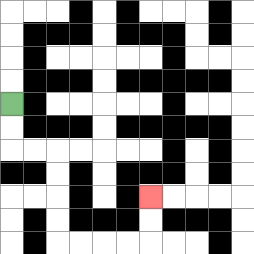{'start': '[0, 4]', 'end': '[6, 8]', 'path_directions': 'D,D,R,R,D,D,D,D,R,R,R,R,U,U', 'path_coordinates': '[[0, 4], [0, 5], [0, 6], [1, 6], [2, 6], [2, 7], [2, 8], [2, 9], [2, 10], [3, 10], [4, 10], [5, 10], [6, 10], [6, 9], [6, 8]]'}